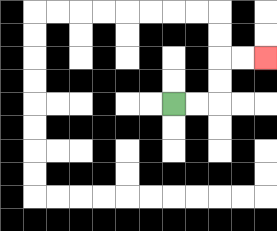{'start': '[7, 4]', 'end': '[11, 2]', 'path_directions': 'R,R,U,U,R,R', 'path_coordinates': '[[7, 4], [8, 4], [9, 4], [9, 3], [9, 2], [10, 2], [11, 2]]'}